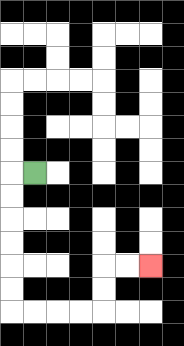{'start': '[1, 7]', 'end': '[6, 11]', 'path_directions': 'L,D,D,D,D,D,D,R,R,R,R,U,U,R,R', 'path_coordinates': '[[1, 7], [0, 7], [0, 8], [0, 9], [0, 10], [0, 11], [0, 12], [0, 13], [1, 13], [2, 13], [3, 13], [4, 13], [4, 12], [4, 11], [5, 11], [6, 11]]'}